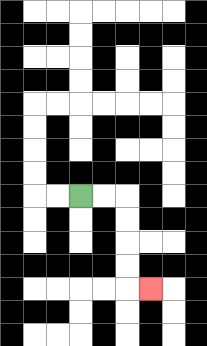{'start': '[3, 8]', 'end': '[6, 12]', 'path_directions': 'R,R,D,D,D,D,R', 'path_coordinates': '[[3, 8], [4, 8], [5, 8], [5, 9], [5, 10], [5, 11], [5, 12], [6, 12]]'}